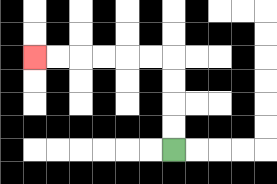{'start': '[7, 6]', 'end': '[1, 2]', 'path_directions': 'U,U,U,U,L,L,L,L,L,L', 'path_coordinates': '[[7, 6], [7, 5], [7, 4], [7, 3], [7, 2], [6, 2], [5, 2], [4, 2], [3, 2], [2, 2], [1, 2]]'}